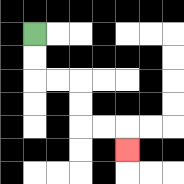{'start': '[1, 1]', 'end': '[5, 6]', 'path_directions': 'D,D,R,R,D,D,R,R,D', 'path_coordinates': '[[1, 1], [1, 2], [1, 3], [2, 3], [3, 3], [3, 4], [3, 5], [4, 5], [5, 5], [5, 6]]'}